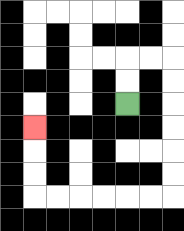{'start': '[5, 4]', 'end': '[1, 5]', 'path_directions': 'U,U,R,R,D,D,D,D,D,D,L,L,L,L,L,L,U,U,U', 'path_coordinates': '[[5, 4], [5, 3], [5, 2], [6, 2], [7, 2], [7, 3], [7, 4], [7, 5], [7, 6], [7, 7], [7, 8], [6, 8], [5, 8], [4, 8], [3, 8], [2, 8], [1, 8], [1, 7], [1, 6], [1, 5]]'}